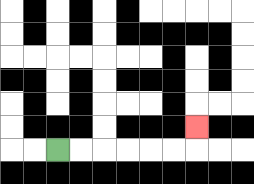{'start': '[2, 6]', 'end': '[8, 5]', 'path_directions': 'R,R,R,R,R,R,U', 'path_coordinates': '[[2, 6], [3, 6], [4, 6], [5, 6], [6, 6], [7, 6], [8, 6], [8, 5]]'}